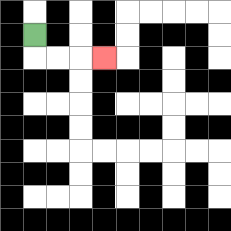{'start': '[1, 1]', 'end': '[4, 2]', 'path_directions': 'D,R,R,R', 'path_coordinates': '[[1, 1], [1, 2], [2, 2], [3, 2], [4, 2]]'}